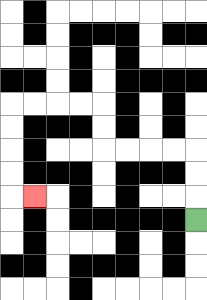{'start': '[8, 9]', 'end': '[1, 8]', 'path_directions': 'U,U,U,L,L,L,L,U,U,L,L,L,L,D,D,D,D,R', 'path_coordinates': '[[8, 9], [8, 8], [8, 7], [8, 6], [7, 6], [6, 6], [5, 6], [4, 6], [4, 5], [4, 4], [3, 4], [2, 4], [1, 4], [0, 4], [0, 5], [0, 6], [0, 7], [0, 8], [1, 8]]'}